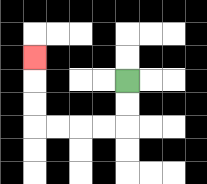{'start': '[5, 3]', 'end': '[1, 2]', 'path_directions': 'D,D,L,L,L,L,U,U,U', 'path_coordinates': '[[5, 3], [5, 4], [5, 5], [4, 5], [3, 5], [2, 5], [1, 5], [1, 4], [1, 3], [1, 2]]'}